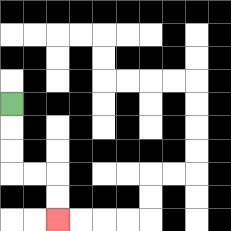{'start': '[0, 4]', 'end': '[2, 9]', 'path_directions': 'D,D,D,R,R,D,D', 'path_coordinates': '[[0, 4], [0, 5], [0, 6], [0, 7], [1, 7], [2, 7], [2, 8], [2, 9]]'}